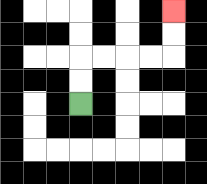{'start': '[3, 4]', 'end': '[7, 0]', 'path_directions': 'U,U,R,R,R,R,U,U', 'path_coordinates': '[[3, 4], [3, 3], [3, 2], [4, 2], [5, 2], [6, 2], [7, 2], [7, 1], [7, 0]]'}